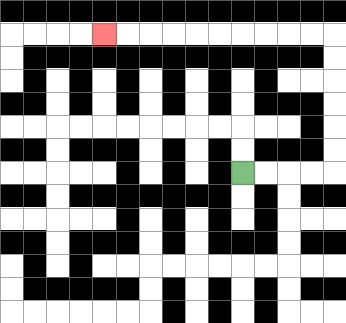{'start': '[10, 7]', 'end': '[4, 1]', 'path_directions': 'R,R,R,R,U,U,U,U,U,U,L,L,L,L,L,L,L,L,L,L', 'path_coordinates': '[[10, 7], [11, 7], [12, 7], [13, 7], [14, 7], [14, 6], [14, 5], [14, 4], [14, 3], [14, 2], [14, 1], [13, 1], [12, 1], [11, 1], [10, 1], [9, 1], [8, 1], [7, 1], [6, 1], [5, 1], [4, 1]]'}